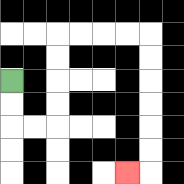{'start': '[0, 3]', 'end': '[5, 7]', 'path_directions': 'D,D,R,R,U,U,U,U,R,R,R,R,D,D,D,D,D,D,L', 'path_coordinates': '[[0, 3], [0, 4], [0, 5], [1, 5], [2, 5], [2, 4], [2, 3], [2, 2], [2, 1], [3, 1], [4, 1], [5, 1], [6, 1], [6, 2], [6, 3], [6, 4], [6, 5], [6, 6], [6, 7], [5, 7]]'}